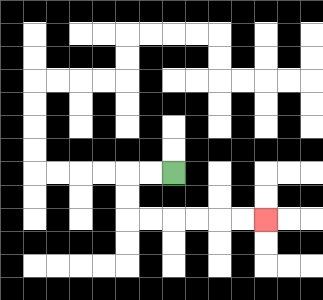{'start': '[7, 7]', 'end': '[11, 9]', 'path_directions': 'L,L,D,D,R,R,R,R,R,R', 'path_coordinates': '[[7, 7], [6, 7], [5, 7], [5, 8], [5, 9], [6, 9], [7, 9], [8, 9], [9, 9], [10, 9], [11, 9]]'}